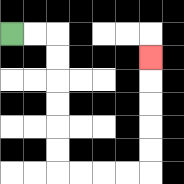{'start': '[0, 1]', 'end': '[6, 2]', 'path_directions': 'R,R,D,D,D,D,D,D,R,R,R,R,U,U,U,U,U', 'path_coordinates': '[[0, 1], [1, 1], [2, 1], [2, 2], [2, 3], [2, 4], [2, 5], [2, 6], [2, 7], [3, 7], [4, 7], [5, 7], [6, 7], [6, 6], [6, 5], [6, 4], [6, 3], [6, 2]]'}